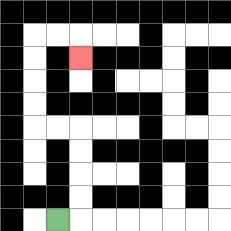{'start': '[2, 9]', 'end': '[3, 2]', 'path_directions': 'R,U,U,U,U,L,L,U,U,U,U,R,R,D', 'path_coordinates': '[[2, 9], [3, 9], [3, 8], [3, 7], [3, 6], [3, 5], [2, 5], [1, 5], [1, 4], [1, 3], [1, 2], [1, 1], [2, 1], [3, 1], [3, 2]]'}